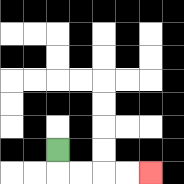{'start': '[2, 6]', 'end': '[6, 7]', 'path_directions': 'D,R,R,R,R', 'path_coordinates': '[[2, 6], [2, 7], [3, 7], [4, 7], [5, 7], [6, 7]]'}